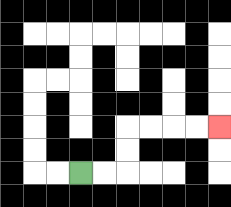{'start': '[3, 7]', 'end': '[9, 5]', 'path_directions': 'R,R,U,U,R,R,R,R', 'path_coordinates': '[[3, 7], [4, 7], [5, 7], [5, 6], [5, 5], [6, 5], [7, 5], [8, 5], [9, 5]]'}